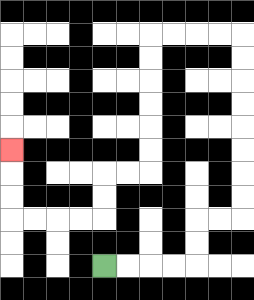{'start': '[4, 11]', 'end': '[0, 6]', 'path_directions': 'R,R,R,R,U,U,R,R,U,U,U,U,U,U,U,U,L,L,L,L,D,D,D,D,D,D,L,L,D,D,L,L,L,L,U,U,U', 'path_coordinates': '[[4, 11], [5, 11], [6, 11], [7, 11], [8, 11], [8, 10], [8, 9], [9, 9], [10, 9], [10, 8], [10, 7], [10, 6], [10, 5], [10, 4], [10, 3], [10, 2], [10, 1], [9, 1], [8, 1], [7, 1], [6, 1], [6, 2], [6, 3], [6, 4], [6, 5], [6, 6], [6, 7], [5, 7], [4, 7], [4, 8], [4, 9], [3, 9], [2, 9], [1, 9], [0, 9], [0, 8], [0, 7], [0, 6]]'}